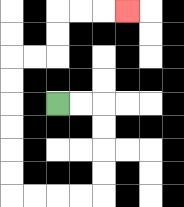{'start': '[2, 4]', 'end': '[5, 0]', 'path_directions': 'R,R,D,D,D,D,L,L,L,L,U,U,U,U,U,U,R,R,U,U,R,R,R', 'path_coordinates': '[[2, 4], [3, 4], [4, 4], [4, 5], [4, 6], [4, 7], [4, 8], [3, 8], [2, 8], [1, 8], [0, 8], [0, 7], [0, 6], [0, 5], [0, 4], [0, 3], [0, 2], [1, 2], [2, 2], [2, 1], [2, 0], [3, 0], [4, 0], [5, 0]]'}